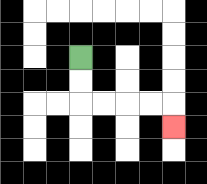{'start': '[3, 2]', 'end': '[7, 5]', 'path_directions': 'D,D,R,R,R,R,D', 'path_coordinates': '[[3, 2], [3, 3], [3, 4], [4, 4], [5, 4], [6, 4], [7, 4], [7, 5]]'}